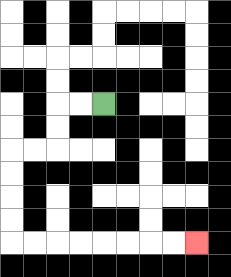{'start': '[4, 4]', 'end': '[8, 10]', 'path_directions': 'L,L,D,D,L,L,D,D,D,D,R,R,R,R,R,R,R,R', 'path_coordinates': '[[4, 4], [3, 4], [2, 4], [2, 5], [2, 6], [1, 6], [0, 6], [0, 7], [0, 8], [0, 9], [0, 10], [1, 10], [2, 10], [3, 10], [4, 10], [5, 10], [6, 10], [7, 10], [8, 10]]'}